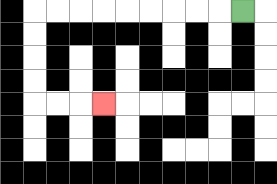{'start': '[10, 0]', 'end': '[4, 4]', 'path_directions': 'L,L,L,L,L,L,L,L,L,D,D,D,D,R,R,R', 'path_coordinates': '[[10, 0], [9, 0], [8, 0], [7, 0], [6, 0], [5, 0], [4, 0], [3, 0], [2, 0], [1, 0], [1, 1], [1, 2], [1, 3], [1, 4], [2, 4], [3, 4], [4, 4]]'}